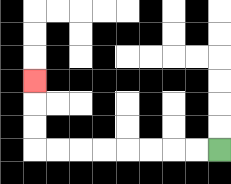{'start': '[9, 6]', 'end': '[1, 3]', 'path_directions': 'L,L,L,L,L,L,L,L,U,U,U', 'path_coordinates': '[[9, 6], [8, 6], [7, 6], [6, 6], [5, 6], [4, 6], [3, 6], [2, 6], [1, 6], [1, 5], [1, 4], [1, 3]]'}